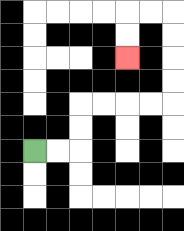{'start': '[1, 6]', 'end': '[5, 2]', 'path_directions': 'R,R,U,U,R,R,R,R,U,U,U,U,L,L,D,D', 'path_coordinates': '[[1, 6], [2, 6], [3, 6], [3, 5], [3, 4], [4, 4], [5, 4], [6, 4], [7, 4], [7, 3], [7, 2], [7, 1], [7, 0], [6, 0], [5, 0], [5, 1], [5, 2]]'}